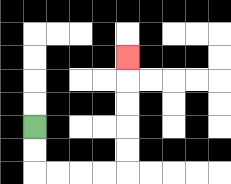{'start': '[1, 5]', 'end': '[5, 2]', 'path_directions': 'D,D,R,R,R,R,U,U,U,U,U', 'path_coordinates': '[[1, 5], [1, 6], [1, 7], [2, 7], [3, 7], [4, 7], [5, 7], [5, 6], [5, 5], [5, 4], [5, 3], [5, 2]]'}